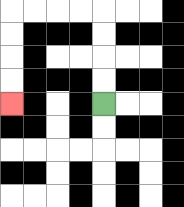{'start': '[4, 4]', 'end': '[0, 4]', 'path_directions': 'U,U,U,U,L,L,L,L,D,D,D,D', 'path_coordinates': '[[4, 4], [4, 3], [4, 2], [4, 1], [4, 0], [3, 0], [2, 0], [1, 0], [0, 0], [0, 1], [0, 2], [0, 3], [0, 4]]'}